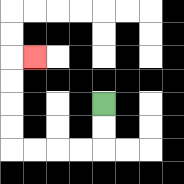{'start': '[4, 4]', 'end': '[1, 2]', 'path_directions': 'D,D,L,L,L,L,U,U,U,U,R', 'path_coordinates': '[[4, 4], [4, 5], [4, 6], [3, 6], [2, 6], [1, 6], [0, 6], [0, 5], [0, 4], [0, 3], [0, 2], [1, 2]]'}